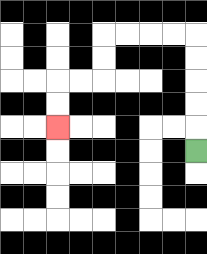{'start': '[8, 6]', 'end': '[2, 5]', 'path_directions': 'U,U,U,U,U,L,L,L,L,D,D,L,L,D,D', 'path_coordinates': '[[8, 6], [8, 5], [8, 4], [8, 3], [8, 2], [8, 1], [7, 1], [6, 1], [5, 1], [4, 1], [4, 2], [4, 3], [3, 3], [2, 3], [2, 4], [2, 5]]'}